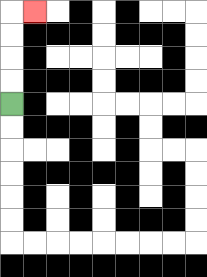{'start': '[0, 4]', 'end': '[1, 0]', 'path_directions': 'U,U,U,U,R', 'path_coordinates': '[[0, 4], [0, 3], [0, 2], [0, 1], [0, 0], [1, 0]]'}